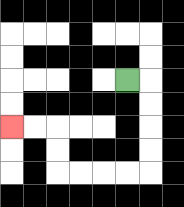{'start': '[5, 3]', 'end': '[0, 5]', 'path_directions': 'R,D,D,D,D,L,L,L,L,U,U,L,L', 'path_coordinates': '[[5, 3], [6, 3], [6, 4], [6, 5], [6, 6], [6, 7], [5, 7], [4, 7], [3, 7], [2, 7], [2, 6], [2, 5], [1, 5], [0, 5]]'}